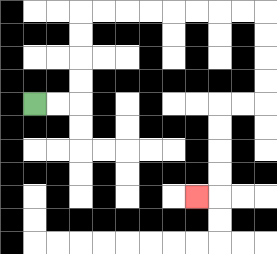{'start': '[1, 4]', 'end': '[8, 8]', 'path_directions': 'R,R,U,U,U,U,R,R,R,R,R,R,R,R,D,D,D,D,L,L,D,D,D,D,L', 'path_coordinates': '[[1, 4], [2, 4], [3, 4], [3, 3], [3, 2], [3, 1], [3, 0], [4, 0], [5, 0], [6, 0], [7, 0], [8, 0], [9, 0], [10, 0], [11, 0], [11, 1], [11, 2], [11, 3], [11, 4], [10, 4], [9, 4], [9, 5], [9, 6], [9, 7], [9, 8], [8, 8]]'}